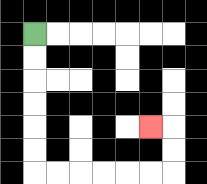{'start': '[1, 1]', 'end': '[6, 5]', 'path_directions': 'D,D,D,D,D,D,R,R,R,R,R,R,U,U,L', 'path_coordinates': '[[1, 1], [1, 2], [1, 3], [1, 4], [1, 5], [1, 6], [1, 7], [2, 7], [3, 7], [4, 7], [5, 7], [6, 7], [7, 7], [7, 6], [7, 5], [6, 5]]'}